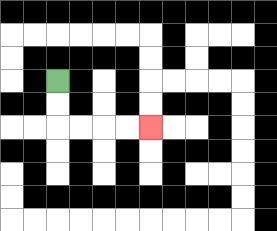{'start': '[2, 3]', 'end': '[6, 5]', 'path_directions': 'D,D,R,R,R,R', 'path_coordinates': '[[2, 3], [2, 4], [2, 5], [3, 5], [4, 5], [5, 5], [6, 5]]'}